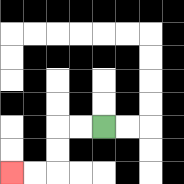{'start': '[4, 5]', 'end': '[0, 7]', 'path_directions': 'L,L,D,D,L,L', 'path_coordinates': '[[4, 5], [3, 5], [2, 5], [2, 6], [2, 7], [1, 7], [0, 7]]'}